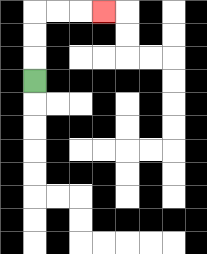{'start': '[1, 3]', 'end': '[4, 0]', 'path_directions': 'U,U,U,R,R,R', 'path_coordinates': '[[1, 3], [1, 2], [1, 1], [1, 0], [2, 0], [3, 0], [4, 0]]'}